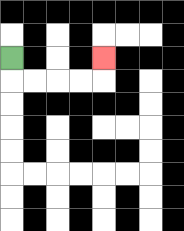{'start': '[0, 2]', 'end': '[4, 2]', 'path_directions': 'D,R,R,R,R,U', 'path_coordinates': '[[0, 2], [0, 3], [1, 3], [2, 3], [3, 3], [4, 3], [4, 2]]'}